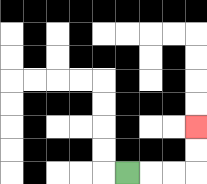{'start': '[5, 7]', 'end': '[8, 5]', 'path_directions': 'R,R,R,U,U', 'path_coordinates': '[[5, 7], [6, 7], [7, 7], [8, 7], [8, 6], [8, 5]]'}